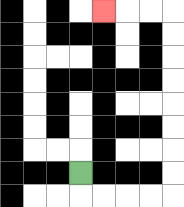{'start': '[3, 7]', 'end': '[4, 0]', 'path_directions': 'D,R,R,R,R,U,U,U,U,U,U,U,U,L,L,L', 'path_coordinates': '[[3, 7], [3, 8], [4, 8], [5, 8], [6, 8], [7, 8], [7, 7], [7, 6], [7, 5], [7, 4], [7, 3], [7, 2], [7, 1], [7, 0], [6, 0], [5, 0], [4, 0]]'}